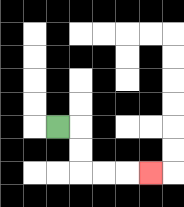{'start': '[2, 5]', 'end': '[6, 7]', 'path_directions': 'R,D,D,R,R,R', 'path_coordinates': '[[2, 5], [3, 5], [3, 6], [3, 7], [4, 7], [5, 7], [6, 7]]'}